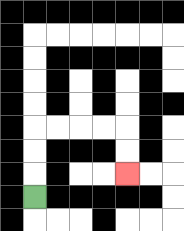{'start': '[1, 8]', 'end': '[5, 7]', 'path_directions': 'U,U,U,R,R,R,R,D,D', 'path_coordinates': '[[1, 8], [1, 7], [1, 6], [1, 5], [2, 5], [3, 5], [4, 5], [5, 5], [5, 6], [5, 7]]'}